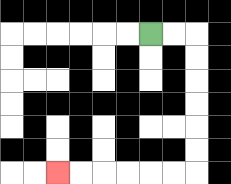{'start': '[6, 1]', 'end': '[2, 7]', 'path_directions': 'R,R,D,D,D,D,D,D,L,L,L,L,L,L', 'path_coordinates': '[[6, 1], [7, 1], [8, 1], [8, 2], [8, 3], [8, 4], [8, 5], [8, 6], [8, 7], [7, 7], [6, 7], [5, 7], [4, 7], [3, 7], [2, 7]]'}